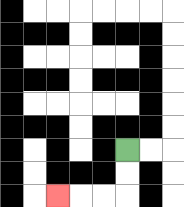{'start': '[5, 6]', 'end': '[2, 8]', 'path_directions': 'D,D,L,L,L', 'path_coordinates': '[[5, 6], [5, 7], [5, 8], [4, 8], [3, 8], [2, 8]]'}